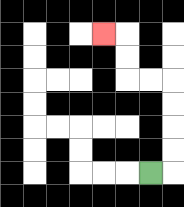{'start': '[6, 7]', 'end': '[4, 1]', 'path_directions': 'R,U,U,U,U,L,L,U,U,L', 'path_coordinates': '[[6, 7], [7, 7], [7, 6], [7, 5], [7, 4], [7, 3], [6, 3], [5, 3], [5, 2], [5, 1], [4, 1]]'}